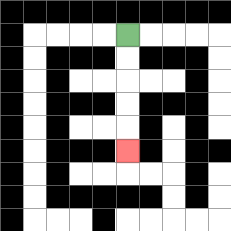{'start': '[5, 1]', 'end': '[5, 6]', 'path_directions': 'D,D,D,D,D', 'path_coordinates': '[[5, 1], [5, 2], [5, 3], [5, 4], [5, 5], [5, 6]]'}